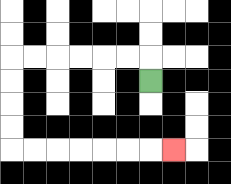{'start': '[6, 3]', 'end': '[7, 6]', 'path_directions': 'U,L,L,L,L,L,L,D,D,D,D,R,R,R,R,R,R,R', 'path_coordinates': '[[6, 3], [6, 2], [5, 2], [4, 2], [3, 2], [2, 2], [1, 2], [0, 2], [0, 3], [0, 4], [0, 5], [0, 6], [1, 6], [2, 6], [3, 6], [4, 6], [5, 6], [6, 6], [7, 6]]'}